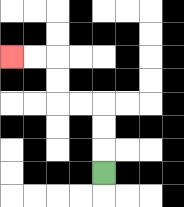{'start': '[4, 7]', 'end': '[0, 2]', 'path_directions': 'U,U,U,L,L,U,U,L,L', 'path_coordinates': '[[4, 7], [4, 6], [4, 5], [4, 4], [3, 4], [2, 4], [2, 3], [2, 2], [1, 2], [0, 2]]'}